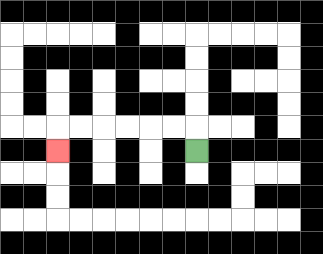{'start': '[8, 6]', 'end': '[2, 6]', 'path_directions': 'U,L,L,L,L,L,L,D', 'path_coordinates': '[[8, 6], [8, 5], [7, 5], [6, 5], [5, 5], [4, 5], [3, 5], [2, 5], [2, 6]]'}